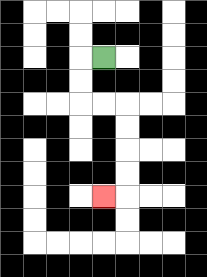{'start': '[4, 2]', 'end': '[4, 8]', 'path_directions': 'L,D,D,R,R,D,D,D,D,L', 'path_coordinates': '[[4, 2], [3, 2], [3, 3], [3, 4], [4, 4], [5, 4], [5, 5], [5, 6], [5, 7], [5, 8], [4, 8]]'}